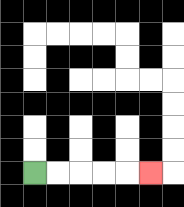{'start': '[1, 7]', 'end': '[6, 7]', 'path_directions': 'R,R,R,R,R', 'path_coordinates': '[[1, 7], [2, 7], [3, 7], [4, 7], [5, 7], [6, 7]]'}